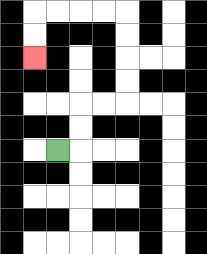{'start': '[2, 6]', 'end': '[1, 2]', 'path_directions': 'R,U,U,R,R,U,U,U,U,L,L,L,L,D,D', 'path_coordinates': '[[2, 6], [3, 6], [3, 5], [3, 4], [4, 4], [5, 4], [5, 3], [5, 2], [5, 1], [5, 0], [4, 0], [3, 0], [2, 0], [1, 0], [1, 1], [1, 2]]'}